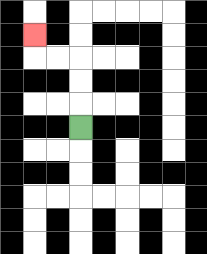{'start': '[3, 5]', 'end': '[1, 1]', 'path_directions': 'U,U,U,L,L,U', 'path_coordinates': '[[3, 5], [3, 4], [3, 3], [3, 2], [2, 2], [1, 2], [1, 1]]'}